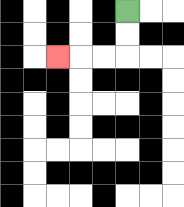{'start': '[5, 0]', 'end': '[2, 2]', 'path_directions': 'D,D,L,L,L', 'path_coordinates': '[[5, 0], [5, 1], [5, 2], [4, 2], [3, 2], [2, 2]]'}